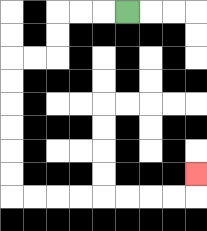{'start': '[5, 0]', 'end': '[8, 7]', 'path_directions': 'L,L,L,D,D,L,L,D,D,D,D,D,D,R,R,R,R,R,R,R,R,U', 'path_coordinates': '[[5, 0], [4, 0], [3, 0], [2, 0], [2, 1], [2, 2], [1, 2], [0, 2], [0, 3], [0, 4], [0, 5], [0, 6], [0, 7], [0, 8], [1, 8], [2, 8], [3, 8], [4, 8], [5, 8], [6, 8], [7, 8], [8, 8], [8, 7]]'}